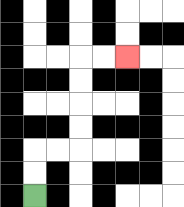{'start': '[1, 8]', 'end': '[5, 2]', 'path_directions': 'U,U,R,R,U,U,U,U,R,R', 'path_coordinates': '[[1, 8], [1, 7], [1, 6], [2, 6], [3, 6], [3, 5], [3, 4], [3, 3], [3, 2], [4, 2], [5, 2]]'}